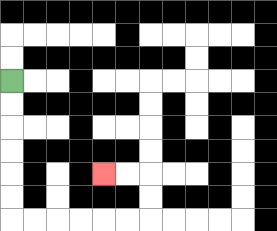{'start': '[0, 3]', 'end': '[4, 7]', 'path_directions': 'D,D,D,D,D,D,R,R,R,R,R,R,U,U,L,L', 'path_coordinates': '[[0, 3], [0, 4], [0, 5], [0, 6], [0, 7], [0, 8], [0, 9], [1, 9], [2, 9], [3, 9], [4, 9], [5, 9], [6, 9], [6, 8], [6, 7], [5, 7], [4, 7]]'}